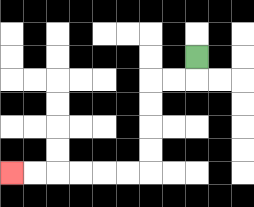{'start': '[8, 2]', 'end': '[0, 7]', 'path_directions': 'D,L,L,D,D,D,D,L,L,L,L,L,L', 'path_coordinates': '[[8, 2], [8, 3], [7, 3], [6, 3], [6, 4], [6, 5], [6, 6], [6, 7], [5, 7], [4, 7], [3, 7], [2, 7], [1, 7], [0, 7]]'}